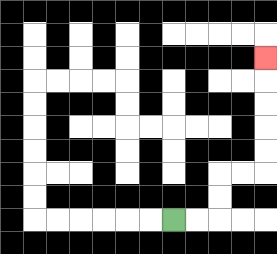{'start': '[7, 9]', 'end': '[11, 2]', 'path_directions': 'R,R,U,U,R,R,U,U,U,U,U', 'path_coordinates': '[[7, 9], [8, 9], [9, 9], [9, 8], [9, 7], [10, 7], [11, 7], [11, 6], [11, 5], [11, 4], [11, 3], [11, 2]]'}